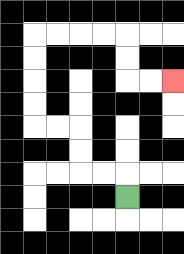{'start': '[5, 8]', 'end': '[7, 3]', 'path_directions': 'U,L,L,U,U,L,L,U,U,U,U,R,R,R,R,D,D,R,R', 'path_coordinates': '[[5, 8], [5, 7], [4, 7], [3, 7], [3, 6], [3, 5], [2, 5], [1, 5], [1, 4], [1, 3], [1, 2], [1, 1], [2, 1], [3, 1], [4, 1], [5, 1], [5, 2], [5, 3], [6, 3], [7, 3]]'}